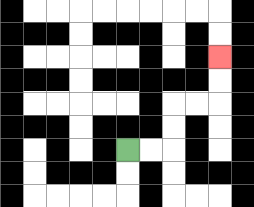{'start': '[5, 6]', 'end': '[9, 2]', 'path_directions': 'R,R,U,U,R,R,U,U', 'path_coordinates': '[[5, 6], [6, 6], [7, 6], [7, 5], [7, 4], [8, 4], [9, 4], [9, 3], [9, 2]]'}